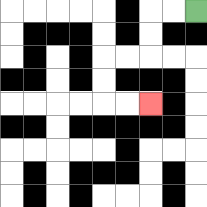{'start': '[8, 0]', 'end': '[6, 4]', 'path_directions': 'L,L,D,D,L,L,D,D,R,R', 'path_coordinates': '[[8, 0], [7, 0], [6, 0], [6, 1], [6, 2], [5, 2], [4, 2], [4, 3], [4, 4], [5, 4], [6, 4]]'}